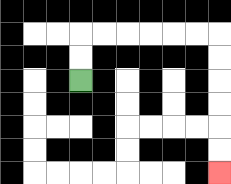{'start': '[3, 3]', 'end': '[9, 7]', 'path_directions': 'U,U,R,R,R,R,R,R,D,D,D,D,D,D', 'path_coordinates': '[[3, 3], [3, 2], [3, 1], [4, 1], [5, 1], [6, 1], [7, 1], [8, 1], [9, 1], [9, 2], [9, 3], [9, 4], [9, 5], [9, 6], [9, 7]]'}